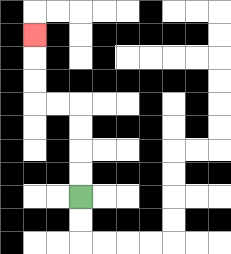{'start': '[3, 8]', 'end': '[1, 1]', 'path_directions': 'U,U,U,U,L,L,U,U,U', 'path_coordinates': '[[3, 8], [3, 7], [3, 6], [3, 5], [3, 4], [2, 4], [1, 4], [1, 3], [1, 2], [1, 1]]'}